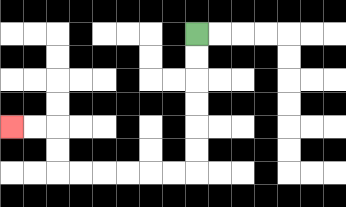{'start': '[8, 1]', 'end': '[0, 5]', 'path_directions': 'D,D,D,D,D,D,L,L,L,L,L,L,U,U,L,L', 'path_coordinates': '[[8, 1], [8, 2], [8, 3], [8, 4], [8, 5], [8, 6], [8, 7], [7, 7], [6, 7], [5, 7], [4, 7], [3, 7], [2, 7], [2, 6], [2, 5], [1, 5], [0, 5]]'}